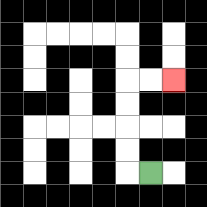{'start': '[6, 7]', 'end': '[7, 3]', 'path_directions': 'L,U,U,U,U,R,R', 'path_coordinates': '[[6, 7], [5, 7], [5, 6], [5, 5], [5, 4], [5, 3], [6, 3], [7, 3]]'}